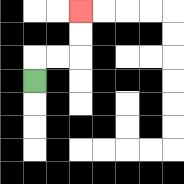{'start': '[1, 3]', 'end': '[3, 0]', 'path_directions': 'U,R,R,U,U', 'path_coordinates': '[[1, 3], [1, 2], [2, 2], [3, 2], [3, 1], [3, 0]]'}